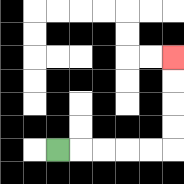{'start': '[2, 6]', 'end': '[7, 2]', 'path_directions': 'R,R,R,R,R,U,U,U,U', 'path_coordinates': '[[2, 6], [3, 6], [4, 6], [5, 6], [6, 6], [7, 6], [7, 5], [7, 4], [7, 3], [7, 2]]'}